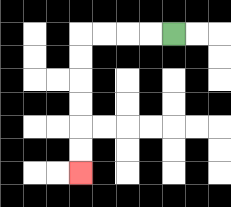{'start': '[7, 1]', 'end': '[3, 7]', 'path_directions': 'L,L,L,L,D,D,D,D,D,D', 'path_coordinates': '[[7, 1], [6, 1], [5, 1], [4, 1], [3, 1], [3, 2], [3, 3], [3, 4], [3, 5], [3, 6], [3, 7]]'}